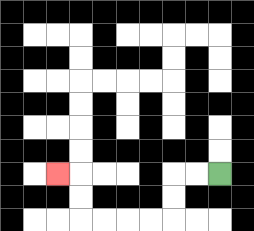{'start': '[9, 7]', 'end': '[2, 7]', 'path_directions': 'L,L,D,D,L,L,L,L,U,U,L', 'path_coordinates': '[[9, 7], [8, 7], [7, 7], [7, 8], [7, 9], [6, 9], [5, 9], [4, 9], [3, 9], [3, 8], [3, 7], [2, 7]]'}